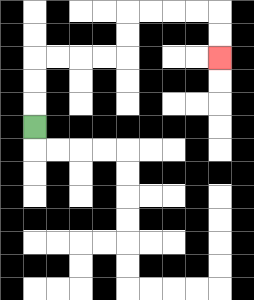{'start': '[1, 5]', 'end': '[9, 2]', 'path_directions': 'U,U,U,R,R,R,R,U,U,R,R,R,R,D,D', 'path_coordinates': '[[1, 5], [1, 4], [1, 3], [1, 2], [2, 2], [3, 2], [4, 2], [5, 2], [5, 1], [5, 0], [6, 0], [7, 0], [8, 0], [9, 0], [9, 1], [9, 2]]'}